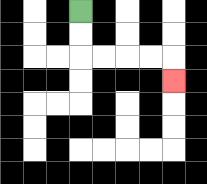{'start': '[3, 0]', 'end': '[7, 3]', 'path_directions': 'D,D,R,R,R,R,D', 'path_coordinates': '[[3, 0], [3, 1], [3, 2], [4, 2], [5, 2], [6, 2], [7, 2], [7, 3]]'}